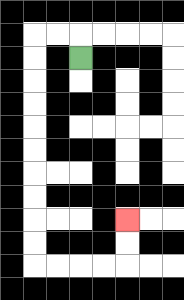{'start': '[3, 2]', 'end': '[5, 9]', 'path_directions': 'U,L,L,D,D,D,D,D,D,D,D,D,D,R,R,R,R,U,U', 'path_coordinates': '[[3, 2], [3, 1], [2, 1], [1, 1], [1, 2], [1, 3], [1, 4], [1, 5], [1, 6], [1, 7], [1, 8], [1, 9], [1, 10], [1, 11], [2, 11], [3, 11], [4, 11], [5, 11], [5, 10], [5, 9]]'}